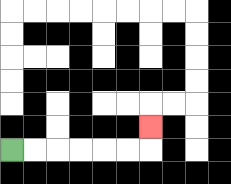{'start': '[0, 6]', 'end': '[6, 5]', 'path_directions': 'R,R,R,R,R,R,U', 'path_coordinates': '[[0, 6], [1, 6], [2, 6], [3, 6], [4, 6], [5, 6], [6, 6], [6, 5]]'}